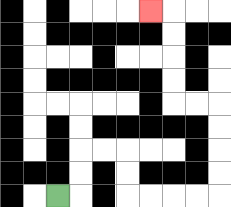{'start': '[2, 8]', 'end': '[6, 0]', 'path_directions': 'R,U,U,R,R,D,D,R,R,R,R,U,U,U,U,L,L,U,U,U,U,L', 'path_coordinates': '[[2, 8], [3, 8], [3, 7], [3, 6], [4, 6], [5, 6], [5, 7], [5, 8], [6, 8], [7, 8], [8, 8], [9, 8], [9, 7], [9, 6], [9, 5], [9, 4], [8, 4], [7, 4], [7, 3], [7, 2], [7, 1], [7, 0], [6, 0]]'}